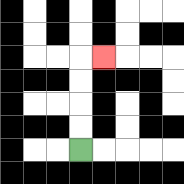{'start': '[3, 6]', 'end': '[4, 2]', 'path_directions': 'U,U,U,U,R', 'path_coordinates': '[[3, 6], [3, 5], [3, 4], [3, 3], [3, 2], [4, 2]]'}